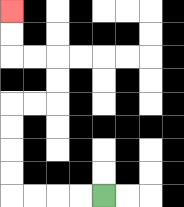{'start': '[4, 8]', 'end': '[0, 0]', 'path_directions': 'L,L,L,L,U,U,U,U,R,R,U,U,L,L,U,U', 'path_coordinates': '[[4, 8], [3, 8], [2, 8], [1, 8], [0, 8], [0, 7], [0, 6], [0, 5], [0, 4], [1, 4], [2, 4], [2, 3], [2, 2], [1, 2], [0, 2], [0, 1], [0, 0]]'}